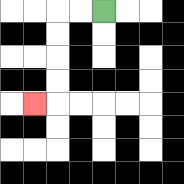{'start': '[4, 0]', 'end': '[1, 4]', 'path_directions': 'L,L,D,D,D,D,L', 'path_coordinates': '[[4, 0], [3, 0], [2, 0], [2, 1], [2, 2], [2, 3], [2, 4], [1, 4]]'}